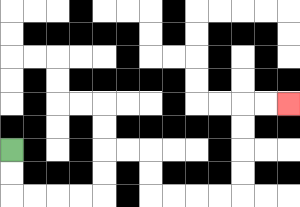{'start': '[0, 6]', 'end': '[12, 4]', 'path_directions': 'D,D,R,R,R,R,U,U,R,R,D,D,R,R,R,R,U,U,U,U,R,R', 'path_coordinates': '[[0, 6], [0, 7], [0, 8], [1, 8], [2, 8], [3, 8], [4, 8], [4, 7], [4, 6], [5, 6], [6, 6], [6, 7], [6, 8], [7, 8], [8, 8], [9, 8], [10, 8], [10, 7], [10, 6], [10, 5], [10, 4], [11, 4], [12, 4]]'}